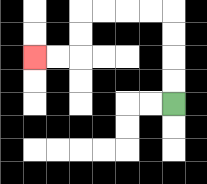{'start': '[7, 4]', 'end': '[1, 2]', 'path_directions': 'U,U,U,U,L,L,L,L,D,D,L,L', 'path_coordinates': '[[7, 4], [7, 3], [7, 2], [7, 1], [7, 0], [6, 0], [5, 0], [4, 0], [3, 0], [3, 1], [3, 2], [2, 2], [1, 2]]'}